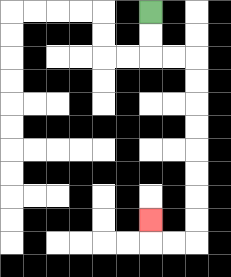{'start': '[6, 0]', 'end': '[6, 9]', 'path_directions': 'D,D,R,R,D,D,D,D,D,D,D,D,L,L,U', 'path_coordinates': '[[6, 0], [6, 1], [6, 2], [7, 2], [8, 2], [8, 3], [8, 4], [8, 5], [8, 6], [8, 7], [8, 8], [8, 9], [8, 10], [7, 10], [6, 10], [6, 9]]'}